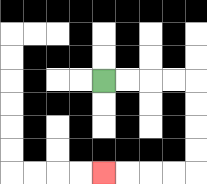{'start': '[4, 3]', 'end': '[4, 7]', 'path_directions': 'R,R,R,R,D,D,D,D,L,L,L,L', 'path_coordinates': '[[4, 3], [5, 3], [6, 3], [7, 3], [8, 3], [8, 4], [8, 5], [8, 6], [8, 7], [7, 7], [6, 7], [5, 7], [4, 7]]'}